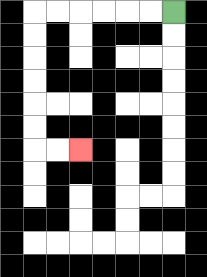{'start': '[7, 0]', 'end': '[3, 6]', 'path_directions': 'L,L,L,L,L,L,D,D,D,D,D,D,R,R', 'path_coordinates': '[[7, 0], [6, 0], [5, 0], [4, 0], [3, 0], [2, 0], [1, 0], [1, 1], [1, 2], [1, 3], [1, 4], [1, 5], [1, 6], [2, 6], [3, 6]]'}